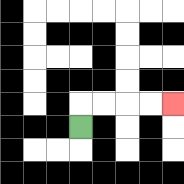{'start': '[3, 5]', 'end': '[7, 4]', 'path_directions': 'U,R,R,R,R', 'path_coordinates': '[[3, 5], [3, 4], [4, 4], [5, 4], [6, 4], [7, 4]]'}